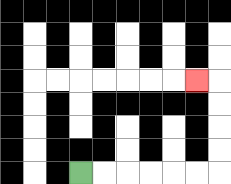{'start': '[3, 7]', 'end': '[8, 3]', 'path_directions': 'R,R,R,R,R,R,U,U,U,U,L', 'path_coordinates': '[[3, 7], [4, 7], [5, 7], [6, 7], [7, 7], [8, 7], [9, 7], [9, 6], [9, 5], [9, 4], [9, 3], [8, 3]]'}